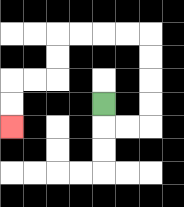{'start': '[4, 4]', 'end': '[0, 5]', 'path_directions': 'D,R,R,U,U,U,U,L,L,L,L,D,D,L,L,D,D', 'path_coordinates': '[[4, 4], [4, 5], [5, 5], [6, 5], [6, 4], [6, 3], [6, 2], [6, 1], [5, 1], [4, 1], [3, 1], [2, 1], [2, 2], [2, 3], [1, 3], [0, 3], [0, 4], [0, 5]]'}